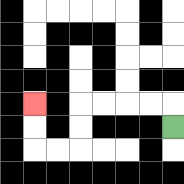{'start': '[7, 5]', 'end': '[1, 4]', 'path_directions': 'U,L,L,L,L,D,D,L,L,U,U', 'path_coordinates': '[[7, 5], [7, 4], [6, 4], [5, 4], [4, 4], [3, 4], [3, 5], [3, 6], [2, 6], [1, 6], [1, 5], [1, 4]]'}